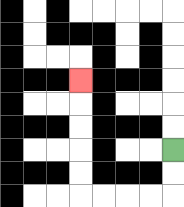{'start': '[7, 6]', 'end': '[3, 3]', 'path_directions': 'D,D,L,L,L,L,U,U,U,U,U', 'path_coordinates': '[[7, 6], [7, 7], [7, 8], [6, 8], [5, 8], [4, 8], [3, 8], [3, 7], [3, 6], [3, 5], [3, 4], [3, 3]]'}